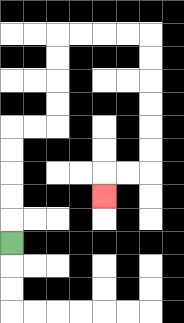{'start': '[0, 10]', 'end': '[4, 8]', 'path_directions': 'U,U,U,U,U,R,R,U,U,U,U,R,R,R,R,D,D,D,D,D,D,L,L,D', 'path_coordinates': '[[0, 10], [0, 9], [0, 8], [0, 7], [0, 6], [0, 5], [1, 5], [2, 5], [2, 4], [2, 3], [2, 2], [2, 1], [3, 1], [4, 1], [5, 1], [6, 1], [6, 2], [6, 3], [6, 4], [6, 5], [6, 6], [6, 7], [5, 7], [4, 7], [4, 8]]'}